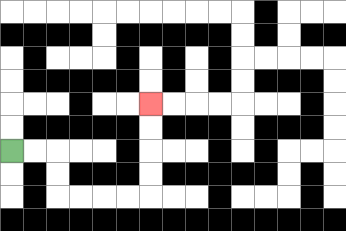{'start': '[0, 6]', 'end': '[6, 4]', 'path_directions': 'R,R,D,D,R,R,R,R,U,U,U,U', 'path_coordinates': '[[0, 6], [1, 6], [2, 6], [2, 7], [2, 8], [3, 8], [4, 8], [5, 8], [6, 8], [6, 7], [6, 6], [6, 5], [6, 4]]'}